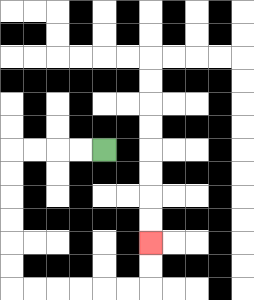{'start': '[4, 6]', 'end': '[6, 10]', 'path_directions': 'L,L,L,L,D,D,D,D,D,D,R,R,R,R,R,R,U,U', 'path_coordinates': '[[4, 6], [3, 6], [2, 6], [1, 6], [0, 6], [0, 7], [0, 8], [0, 9], [0, 10], [0, 11], [0, 12], [1, 12], [2, 12], [3, 12], [4, 12], [5, 12], [6, 12], [6, 11], [6, 10]]'}